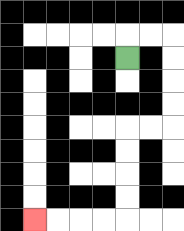{'start': '[5, 2]', 'end': '[1, 9]', 'path_directions': 'U,R,R,D,D,D,D,L,L,D,D,D,D,L,L,L,L', 'path_coordinates': '[[5, 2], [5, 1], [6, 1], [7, 1], [7, 2], [7, 3], [7, 4], [7, 5], [6, 5], [5, 5], [5, 6], [5, 7], [5, 8], [5, 9], [4, 9], [3, 9], [2, 9], [1, 9]]'}